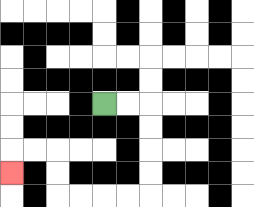{'start': '[4, 4]', 'end': '[0, 7]', 'path_directions': 'R,R,D,D,D,D,L,L,L,L,U,U,L,L,D', 'path_coordinates': '[[4, 4], [5, 4], [6, 4], [6, 5], [6, 6], [6, 7], [6, 8], [5, 8], [4, 8], [3, 8], [2, 8], [2, 7], [2, 6], [1, 6], [0, 6], [0, 7]]'}